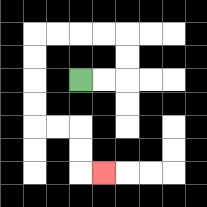{'start': '[3, 3]', 'end': '[4, 7]', 'path_directions': 'R,R,U,U,L,L,L,L,D,D,D,D,R,R,D,D,R', 'path_coordinates': '[[3, 3], [4, 3], [5, 3], [5, 2], [5, 1], [4, 1], [3, 1], [2, 1], [1, 1], [1, 2], [1, 3], [1, 4], [1, 5], [2, 5], [3, 5], [3, 6], [3, 7], [4, 7]]'}